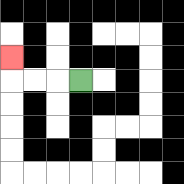{'start': '[3, 3]', 'end': '[0, 2]', 'path_directions': 'L,L,L,U', 'path_coordinates': '[[3, 3], [2, 3], [1, 3], [0, 3], [0, 2]]'}